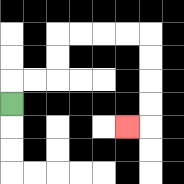{'start': '[0, 4]', 'end': '[5, 5]', 'path_directions': 'U,R,R,U,U,R,R,R,R,D,D,D,D,L', 'path_coordinates': '[[0, 4], [0, 3], [1, 3], [2, 3], [2, 2], [2, 1], [3, 1], [4, 1], [5, 1], [6, 1], [6, 2], [6, 3], [6, 4], [6, 5], [5, 5]]'}